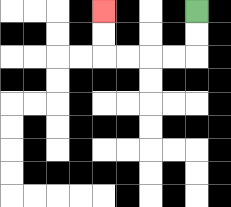{'start': '[8, 0]', 'end': '[4, 0]', 'path_directions': 'D,D,L,L,L,L,U,U', 'path_coordinates': '[[8, 0], [8, 1], [8, 2], [7, 2], [6, 2], [5, 2], [4, 2], [4, 1], [4, 0]]'}